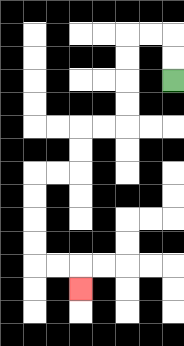{'start': '[7, 3]', 'end': '[3, 12]', 'path_directions': 'U,U,L,L,D,D,D,D,L,L,D,D,L,L,D,D,D,D,R,R,D', 'path_coordinates': '[[7, 3], [7, 2], [7, 1], [6, 1], [5, 1], [5, 2], [5, 3], [5, 4], [5, 5], [4, 5], [3, 5], [3, 6], [3, 7], [2, 7], [1, 7], [1, 8], [1, 9], [1, 10], [1, 11], [2, 11], [3, 11], [3, 12]]'}